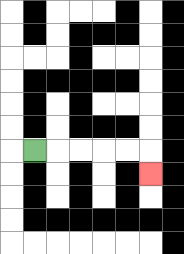{'start': '[1, 6]', 'end': '[6, 7]', 'path_directions': 'R,R,R,R,R,D', 'path_coordinates': '[[1, 6], [2, 6], [3, 6], [4, 6], [5, 6], [6, 6], [6, 7]]'}